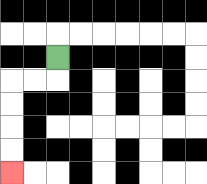{'start': '[2, 2]', 'end': '[0, 7]', 'path_directions': 'D,L,L,D,D,D,D', 'path_coordinates': '[[2, 2], [2, 3], [1, 3], [0, 3], [0, 4], [0, 5], [0, 6], [0, 7]]'}